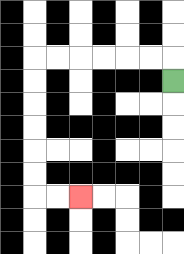{'start': '[7, 3]', 'end': '[3, 8]', 'path_directions': 'U,L,L,L,L,L,L,D,D,D,D,D,D,R,R', 'path_coordinates': '[[7, 3], [7, 2], [6, 2], [5, 2], [4, 2], [3, 2], [2, 2], [1, 2], [1, 3], [1, 4], [1, 5], [1, 6], [1, 7], [1, 8], [2, 8], [3, 8]]'}